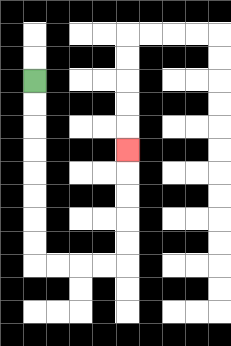{'start': '[1, 3]', 'end': '[5, 6]', 'path_directions': 'D,D,D,D,D,D,D,D,R,R,R,R,U,U,U,U,U', 'path_coordinates': '[[1, 3], [1, 4], [1, 5], [1, 6], [1, 7], [1, 8], [1, 9], [1, 10], [1, 11], [2, 11], [3, 11], [4, 11], [5, 11], [5, 10], [5, 9], [5, 8], [5, 7], [5, 6]]'}